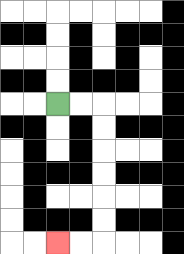{'start': '[2, 4]', 'end': '[2, 10]', 'path_directions': 'R,R,D,D,D,D,D,D,L,L', 'path_coordinates': '[[2, 4], [3, 4], [4, 4], [4, 5], [4, 6], [4, 7], [4, 8], [4, 9], [4, 10], [3, 10], [2, 10]]'}